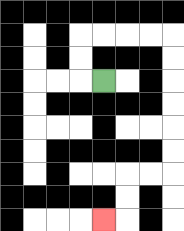{'start': '[4, 3]', 'end': '[4, 9]', 'path_directions': 'L,U,U,R,R,R,R,D,D,D,D,D,D,L,L,D,D,L', 'path_coordinates': '[[4, 3], [3, 3], [3, 2], [3, 1], [4, 1], [5, 1], [6, 1], [7, 1], [7, 2], [7, 3], [7, 4], [7, 5], [7, 6], [7, 7], [6, 7], [5, 7], [5, 8], [5, 9], [4, 9]]'}